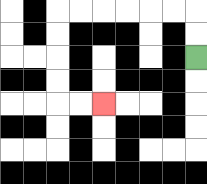{'start': '[8, 2]', 'end': '[4, 4]', 'path_directions': 'U,U,L,L,L,L,L,L,D,D,D,D,R,R', 'path_coordinates': '[[8, 2], [8, 1], [8, 0], [7, 0], [6, 0], [5, 0], [4, 0], [3, 0], [2, 0], [2, 1], [2, 2], [2, 3], [2, 4], [3, 4], [4, 4]]'}